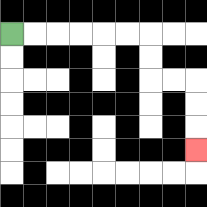{'start': '[0, 1]', 'end': '[8, 6]', 'path_directions': 'R,R,R,R,R,R,D,D,R,R,D,D,D', 'path_coordinates': '[[0, 1], [1, 1], [2, 1], [3, 1], [4, 1], [5, 1], [6, 1], [6, 2], [6, 3], [7, 3], [8, 3], [8, 4], [8, 5], [8, 6]]'}